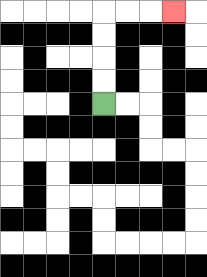{'start': '[4, 4]', 'end': '[7, 0]', 'path_directions': 'U,U,U,U,R,R,R', 'path_coordinates': '[[4, 4], [4, 3], [4, 2], [4, 1], [4, 0], [5, 0], [6, 0], [7, 0]]'}